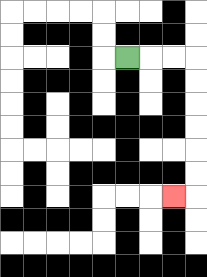{'start': '[5, 2]', 'end': '[7, 8]', 'path_directions': 'R,R,R,D,D,D,D,D,D,L', 'path_coordinates': '[[5, 2], [6, 2], [7, 2], [8, 2], [8, 3], [8, 4], [8, 5], [8, 6], [8, 7], [8, 8], [7, 8]]'}